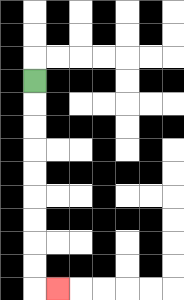{'start': '[1, 3]', 'end': '[2, 12]', 'path_directions': 'D,D,D,D,D,D,D,D,D,R', 'path_coordinates': '[[1, 3], [1, 4], [1, 5], [1, 6], [1, 7], [1, 8], [1, 9], [1, 10], [1, 11], [1, 12], [2, 12]]'}